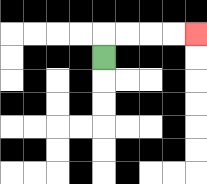{'start': '[4, 2]', 'end': '[8, 1]', 'path_directions': 'U,R,R,R,R', 'path_coordinates': '[[4, 2], [4, 1], [5, 1], [6, 1], [7, 1], [8, 1]]'}